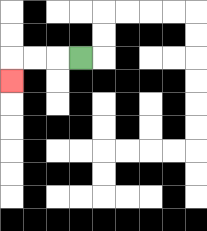{'start': '[3, 2]', 'end': '[0, 3]', 'path_directions': 'L,L,L,D', 'path_coordinates': '[[3, 2], [2, 2], [1, 2], [0, 2], [0, 3]]'}